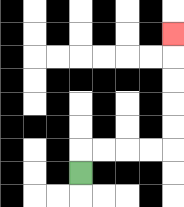{'start': '[3, 7]', 'end': '[7, 1]', 'path_directions': 'U,R,R,R,R,U,U,U,U,U', 'path_coordinates': '[[3, 7], [3, 6], [4, 6], [5, 6], [6, 6], [7, 6], [7, 5], [7, 4], [7, 3], [7, 2], [7, 1]]'}